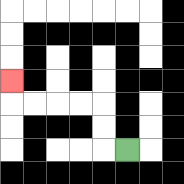{'start': '[5, 6]', 'end': '[0, 3]', 'path_directions': 'L,U,U,L,L,L,L,U', 'path_coordinates': '[[5, 6], [4, 6], [4, 5], [4, 4], [3, 4], [2, 4], [1, 4], [0, 4], [0, 3]]'}